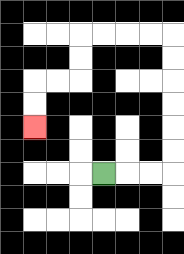{'start': '[4, 7]', 'end': '[1, 5]', 'path_directions': 'R,R,R,U,U,U,U,U,U,L,L,L,L,D,D,L,L,D,D', 'path_coordinates': '[[4, 7], [5, 7], [6, 7], [7, 7], [7, 6], [7, 5], [7, 4], [7, 3], [7, 2], [7, 1], [6, 1], [5, 1], [4, 1], [3, 1], [3, 2], [3, 3], [2, 3], [1, 3], [1, 4], [1, 5]]'}